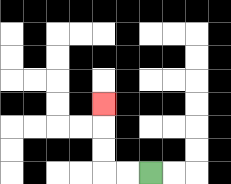{'start': '[6, 7]', 'end': '[4, 4]', 'path_directions': 'L,L,U,U,U', 'path_coordinates': '[[6, 7], [5, 7], [4, 7], [4, 6], [4, 5], [4, 4]]'}